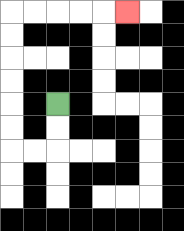{'start': '[2, 4]', 'end': '[5, 0]', 'path_directions': 'D,D,L,L,U,U,U,U,U,U,R,R,R,R,R', 'path_coordinates': '[[2, 4], [2, 5], [2, 6], [1, 6], [0, 6], [0, 5], [0, 4], [0, 3], [0, 2], [0, 1], [0, 0], [1, 0], [2, 0], [3, 0], [4, 0], [5, 0]]'}